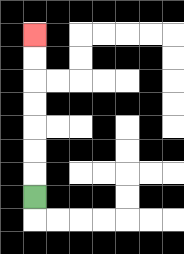{'start': '[1, 8]', 'end': '[1, 1]', 'path_directions': 'U,U,U,U,U,U,U', 'path_coordinates': '[[1, 8], [1, 7], [1, 6], [1, 5], [1, 4], [1, 3], [1, 2], [1, 1]]'}